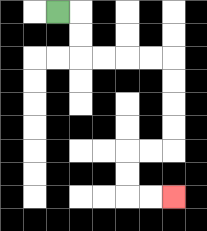{'start': '[2, 0]', 'end': '[7, 8]', 'path_directions': 'R,D,D,R,R,R,R,D,D,D,D,L,L,D,D,R,R', 'path_coordinates': '[[2, 0], [3, 0], [3, 1], [3, 2], [4, 2], [5, 2], [6, 2], [7, 2], [7, 3], [7, 4], [7, 5], [7, 6], [6, 6], [5, 6], [5, 7], [5, 8], [6, 8], [7, 8]]'}